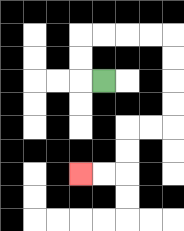{'start': '[4, 3]', 'end': '[3, 7]', 'path_directions': 'L,U,U,R,R,R,R,D,D,D,D,L,L,D,D,L,L', 'path_coordinates': '[[4, 3], [3, 3], [3, 2], [3, 1], [4, 1], [5, 1], [6, 1], [7, 1], [7, 2], [7, 3], [7, 4], [7, 5], [6, 5], [5, 5], [5, 6], [5, 7], [4, 7], [3, 7]]'}